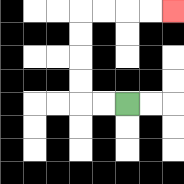{'start': '[5, 4]', 'end': '[7, 0]', 'path_directions': 'L,L,U,U,U,U,R,R,R,R', 'path_coordinates': '[[5, 4], [4, 4], [3, 4], [3, 3], [3, 2], [3, 1], [3, 0], [4, 0], [5, 0], [6, 0], [7, 0]]'}